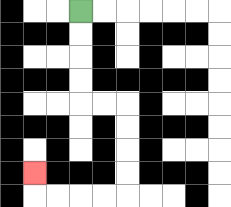{'start': '[3, 0]', 'end': '[1, 7]', 'path_directions': 'D,D,D,D,R,R,D,D,D,D,L,L,L,L,U', 'path_coordinates': '[[3, 0], [3, 1], [3, 2], [3, 3], [3, 4], [4, 4], [5, 4], [5, 5], [5, 6], [5, 7], [5, 8], [4, 8], [3, 8], [2, 8], [1, 8], [1, 7]]'}